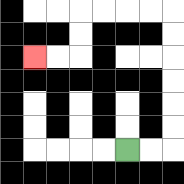{'start': '[5, 6]', 'end': '[1, 2]', 'path_directions': 'R,R,U,U,U,U,U,U,L,L,L,L,D,D,L,L', 'path_coordinates': '[[5, 6], [6, 6], [7, 6], [7, 5], [7, 4], [7, 3], [7, 2], [7, 1], [7, 0], [6, 0], [5, 0], [4, 0], [3, 0], [3, 1], [3, 2], [2, 2], [1, 2]]'}